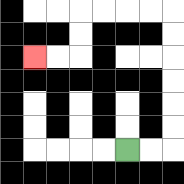{'start': '[5, 6]', 'end': '[1, 2]', 'path_directions': 'R,R,U,U,U,U,U,U,L,L,L,L,D,D,L,L', 'path_coordinates': '[[5, 6], [6, 6], [7, 6], [7, 5], [7, 4], [7, 3], [7, 2], [7, 1], [7, 0], [6, 0], [5, 0], [4, 0], [3, 0], [3, 1], [3, 2], [2, 2], [1, 2]]'}